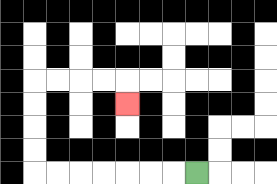{'start': '[8, 7]', 'end': '[5, 4]', 'path_directions': 'L,L,L,L,L,L,L,U,U,U,U,R,R,R,R,D', 'path_coordinates': '[[8, 7], [7, 7], [6, 7], [5, 7], [4, 7], [3, 7], [2, 7], [1, 7], [1, 6], [1, 5], [1, 4], [1, 3], [2, 3], [3, 3], [4, 3], [5, 3], [5, 4]]'}